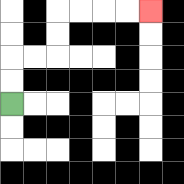{'start': '[0, 4]', 'end': '[6, 0]', 'path_directions': 'U,U,R,R,U,U,R,R,R,R', 'path_coordinates': '[[0, 4], [0, 3], [0, 2], [1, 2], [2, 2], [2, 1], [2, 0], [3, 0], [4, 0], [5, 0], [6, 0]]'}